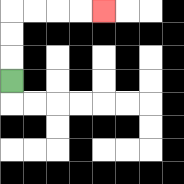{'start': '[0, 3]', 'end': '[4, 0]', 'path_directions': 'U,U,U,R,R,R,R', 'path_coordinates': '[[0, 3], [0, 2], [0, 1], [0, 0], [1, 0], [2, 0], [3, 0], [4, 0]]'}